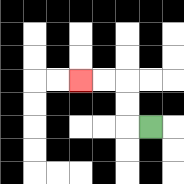{'start': '[6, 5]', 'end': '[3, 3]', 'path_directions': 'L,U,U,L,L', 'path_coordinates': '[[6, 5], [5, 5], [5, 4], [5, 3], [4, 3], [3, 3]]'}